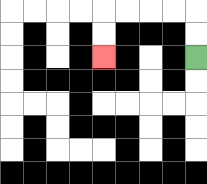{'start': '[8, 2]', 'end': '[4, 2]', 'path_directions': 'U,U,L,L,L,L,D,D', 'path_coordinates': '[[8, 2], [8, 1], [8, 0], [7, 0], [6, 0], [5, 0], [4, 0], [4, 1], [4, 2]]'}